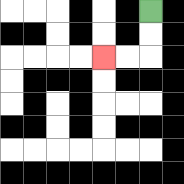{'start': '[6, 0]', 'end': '[4, 2]', 'path_directions': 'D,D,L,L', 'path_coordinates': '[[6, 0], [6, 1], [6, 2], [5, 2], [4, 2]]'}